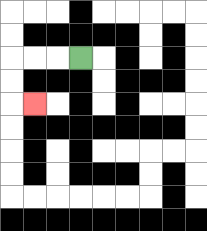{'start': '[3, 2]', 'end': '[1, 4]', 'path_directions': 'L,L,L,D,D,R', 'path_coordinates': '[[3, 2], [2, 2], [1, 2], [0, 2], [0, 3], [0, 4], [1, 4]]'}